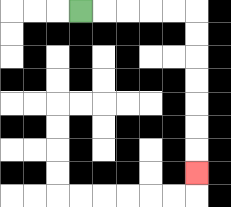{'start': '[3, 0]', 'end': '[8, 7]', 'path_directions': 'R,R,R,R,R,D,D,D,D,D,D,D', 'path_coordinates': '[[3, 0], [4, 0], [5, 0], [6, 0], [7, 0], [8, 0], [8, 1], [8, 2], [8, 3], [8, 4], [8, 5], [8, 6], [8, 7]]'}